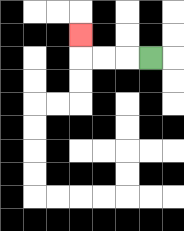{'start': '[6, 2]', 'end': '[3, 1]', 'path_directions': 'L,L,L,U', 'path_coordinates': '[[6, 2], [5, 2], [4, 2], [3, 2], [3, 1]]'}